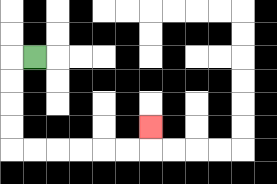{'start': '[1, 2]', 'end': '[6, 5]', 'path_directions': 'L,D,D,D,D,R,R,R,R,R,R,U', 'path_coordinates': '[[1, 2], [0, 2], [0, 3], [0, 4], [0, 5], [0, 6], [1, 6], [2, 6], [3, 6], [4, 6], [5, 6], [6, 6], [6, 5]]'}